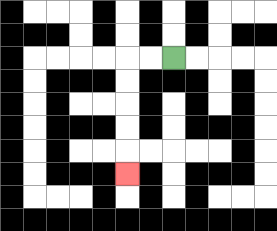{'start': '[7, 2]', 'end': '[5, 7]', 'path_directions': 'L,L,D,D,D,D,D', 'path_coordinates': '[[7, 2], [6, 2], [5, 2], [5, 3], [5, 4], [5, 5], [5, 6], [5, 7]]'}